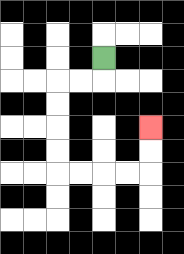{'start': '[4, 2]', 'end': '[6, 5]', 'path_directions': 'D,L,L,D,D,D,D,R,R,R,R,U,U', 'path_coordinates': '[[4, 2], [4, 3], [3, 3], [2, 3], [2, 4], [2, 5], [2, 6], [2, 7], [3, 7], [4, 7], [5, 7], [6, 7], [6, 6], [6, 5]]'}